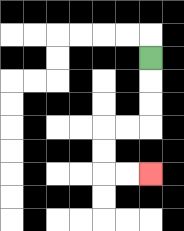{'start': '[6, 2]', 'end': '[6, 7]', 'path_directions': 'D,D,D,L,L,D,D,R,R', 'path_coordinates': '[[6, 2], [6, 3], [6, 4], [6, 5], [5, 5], [4, 5], [4, 6], [4, 7], [5, 7], [6, 7]]'}